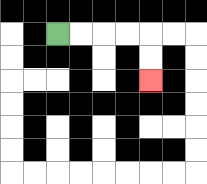{'start': '[2, 1]', 'end': '[6, 3]', 'path_directions': 'R,R,R,R,D,D', 'path_coordinates': '[[2, 1], [3, 1], [4, 1], [5, 1], [6, 1], [6, 2], [6, 3]]'}